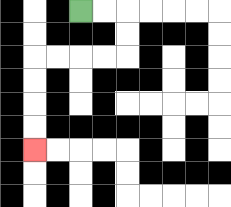{'start': '[3, 0]', 'end': '[1, 6]', 'path_directions': 'R,R,D,D,L,L,L,L,D,D,D,D', 'path_coordinates': '[[3, 0], [4, 0], [5, 0], [5, 1], [5, 2], [4, 2], [3, 2], [2, 2], [1, 2], [1, 3], [1, 4], [1, 5], [1, 6]]'}